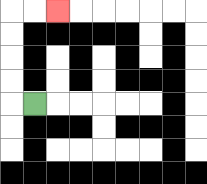{'start': '[1, 4]', 'end': '[2, 0]', 'path_directions': 'L,U,U,U,U,R,R', 'path_coordinates': '[[1, 4], [0, 4], [0, 3], [0, 2], [0, 1], [0, 0], [1, 0], [2, 0]]'}